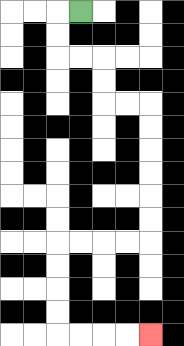{'start': '[3, 0]', 'end': '[6, 14]', 'path_directions': 'L,D,D,R,R,D,D,R,R,D,D,D,D,D,D,L,L,L,L,D,D,D,D,R,R,R,R', 'path_coordinates': '[[3, 0], [2, 0], [2, 1], [2, 2], [3, 2], [4, 2], [4, 3], [4, 4], [5, 4], [6, 4], [6, 5], [6, 6], [6, 7], [6, 8], [6, 9], [6, 10], [5, 10], [4, 10], [3, 10], [2, 10], [2, 11], [2, 12], [2, 13], [2, 14], [3, 14], [4, 14], [5, 14], [6, 14]]'}